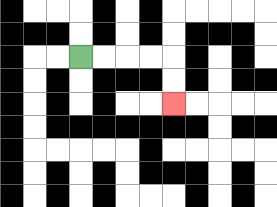{'start': '[3, 2]', 'end': '[7, 4]', 'path_directions': 'R,R,R,R,D,D', 'path_coordinates': '[[3, 2], [4, 2], [5, 2], [6, 2], [7, 2], [7, 3], [7, 4]]'}